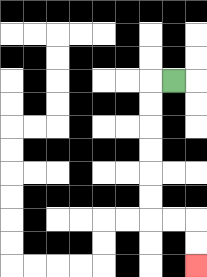{'start': '[7, 3]', 'end': '[8, 11]', 'path_directions': 'L,D,D,D,D,D,D,R,R,D,D', 'path_coordinates': '[[7, 3], [6, 3], [6, 4], [6, 5], [6, 6], [6, 7], [6, 8], [6, 9], [7, 9], [8, 9], [8, 10], [8, 11]]'}